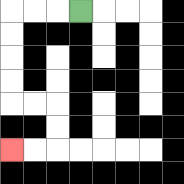{'start': '[3, 0]', 'end': '[0, 6]', 'path_directions': 'L,L,L,D,D,D,D,R,R,D,D,L,L', 'path_coordinates': '[[3, 0], [2, 0], [1, 0], [0, 0], [0, 1], [0, 2], [0, 3], [0, 4], [1, 4], [2, 4], [2, 5], [2, 6], [1, 6], [0, 6]]'}